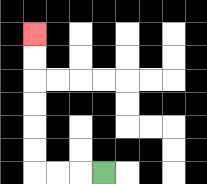{'start': '[4, 7]', 'end': '[1, 1]', 'path_directions': 'L,L,L,U,U,U,U,U,U', 'path_coordinates': '[[4, 7], [3, 7], [2, 7], [1, 7], [1, 6], [1, 5], [1, 4], [1, 3], [1, 2], [1, 1]]'}